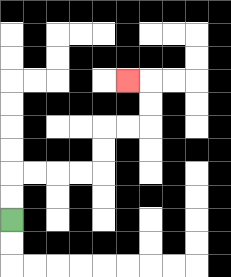{'start': '[0, 9]', 'end': '[5, 3]', 'path_directions': 'U,U,R,R,R,R,U,U,R,R,U,U,L', 'path_coordinates': '[[0, 9], [0, 8], [0, 7], [1, 7], [2, 7], [3, 7], [4, 7], [4, 6], [4, 5], [5, 5], [6, 5], [6, 4], [6, 3], [5, 3]]'}